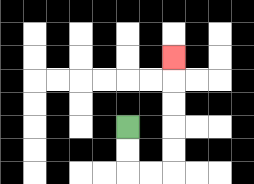{'start': '[5, 5]', 'end': '[7, 2]', 'path_directions': 'D,D,R,R,U,U,U,U,U', 'path_coordinates': '[[5, 5], [5, 6], [5, 7], [6, 7], [7, 7], [7, 6], [7, 5], [7, 4], [7, 3], [7, 2]]'}